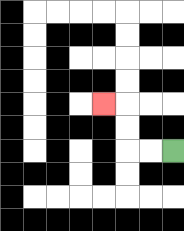{'start': '[7, 6]', 'end': '[4, 4]', 'path_directions': 'L,L,U,U,L', 'path_coordinates': '[[7, 6], [6, 6], [5, 6], [5, 5], [5, 4], [4, 4]]'}